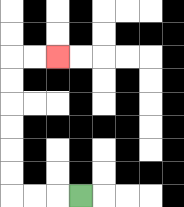{'start': '[3, 8]', 'end': '[2, 2]', 'path_directions': 'L,L,L,U,U,U,U,U,U,R,R', 'path_coordinates': '[[3, 8], [2, 8], [1, 8], [0, 8], [0, 7], [0, 6], [0, 5], [0, 4], [0, 3], [0, 2], [1, 2], [2, 2]]'}